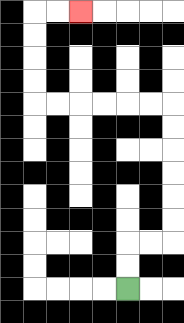{'start': '[5, 12]', 'end': '[3, 0]', 'path_directions': 'U,U,R,R,U,U,U,U,U,U,L,L,L,L,L,L,U,U,U,U,R,R', 'path_coordinates': '[[5, 12], [5, 11], [5, 10], [6, 10], [7, 10], [7, 9], [7, 8], [7, 7], [7, 6], [7, 5], [7, 4], [6, 4], [5, 4], [4, 4], [3, 4], [2, 4], [1, 4], [1, 3], [1, 2], [1, 1], [1, 0], [2, 0], [3, 0]]'}